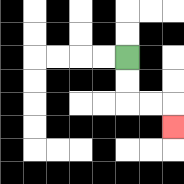{'start': '[5, 2]', 'end': '[7, 5]', 'path_directions': 'D,D,R,R,D', 'path_coordinates': '[[5, 2], [5, 3], [5, 4], [6, 4], [7, 4], [7, 5]]'}